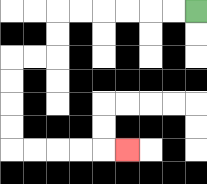{'start': '[8, 0]', 'end': '[5, 6]', 'path_directions': 'L,L,L,L,L,L,D,D,L,L,D,D,D,D,R,R,R,R,R', 'path_coordinates': '[[8, 0], [7, 0], [6, 0], [5, 0], [4, 0], [3, 0], [2, 0], [2, 1], [2, 2], [1, 2], [0, 2], [0, 3], [0, 4], [0, 5], [0, 6], [1, 6], [2, 6], [3, 6], [4, 6], [5, 6]]'}